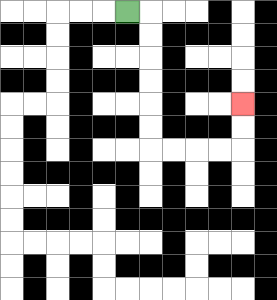{'start': '[5, 0]', 'end': '[10, 4]', 'path_directions': 'R,D,D,D,D,D,D,R,R,R,R,U,U', 'path_coordinates': '[[5, 0], [6, 0], [6, 1], [6, 2], [6, 3], [6, 4], [6, 5], [6, 6], [7, 6], [8, 6], [9, 6], [10, 6], [10, 5], [10, 4]]'}